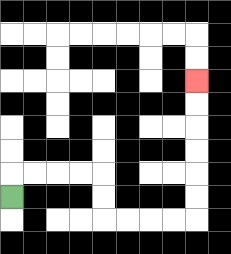{'start': '[0, 8]', 'end': '[8, 3]', 'path_directions': 'U,R,R,R,R,D,D,R,R,R,R,U,U,U,U,U,U', 'path_coordinates': '[[0, 8], [0, 7], [1, 7], [2, 7], [3, 7], [4, 7], [4, 8], [4, 9], [5, 9], [6, 9], [7, 9], [8, 9], [8, 8], [8, 7], [8, 6], [8, 5], [8, 4], [8, 3]]'}